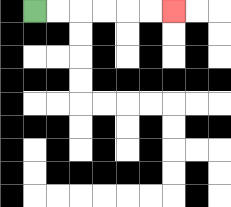{'start': '[1, 0]', 'end': '[7, 0]', 'path_directions': 'R,R,R,R,R,R', 'path_coordinates': '[[1, 0], [2, 0], [3, 0], [4, 0], [5, 0], [6, 0], [7, 0]]'}